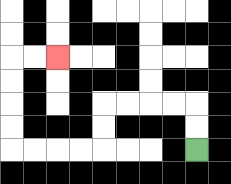{'start': '[8, 6]', 'end': '[2, 2]', 'path_directions': 'U,U,L,L,L,L,D,D,L,L,L,L,U,U,U,U,R,R', 'path_coordinates': '[[8, 6], [8, 5], [8, 4], [7, 4], [6, 4], [5, 4], [4, 4], [4, 5], [4, 6], [3, 6], [2, 6], [1, 6], [0, 6], [0, 5], [0, 4], [0, 3], [0, 2], [1, 2], [2, 2]]'}